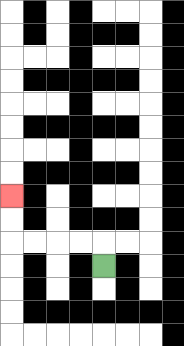{'start': '[4, 11]', 'end': '[0, 8]', 'path_directions': 'U,L,L,L,L,U,U', 'path_coordinates': '[[4, 11], [4, 10], [3, 10], [2, 10], [1, 10], [0, 10], [0, 9], [0, 8]]'}